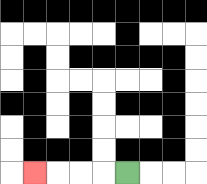{'start': '[5, 7]', 'end': '[1, 7]', 'path_directions': 'L,L,L,L', 'path_coordinates': '[[5, 7], [4, 7], [3, 7], [2, 7], [1, 7]]'}